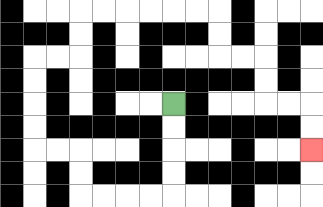{'start': '[7, 4]', 'end': '[13, 6]', 'path_directions': 'D,D,D,D,L,L,L,L,U,U,L,L,U,U,U,U,R,R,U,U,R,R,R,R,R,R,D,D,R,R,D,D,R,R,D,D', 'path_coordinates': '[[7, 4], [7, 5], [7, 6], [7, 7], [7, 8], [6, 8], [5, 8], [4, 8], [3, 8], [3, 7], [3, 6], [2, 6], [1, 6], [1, 5], [1, 4], [1, 3], [1, 2], [2, 2], [3, 2], [3, 1], [3, 0], [4, 0], [5, 0], [6, 0], [7, 0], [8, 0], [9, 0], [9, 1], [9, 2], [10, 2], [11, 2], [11, 3], [11, 4], [12, 4], [13, 4], [13, 5], [13, 6]]'}